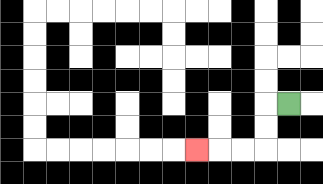{'start': '[12, 4]', 'end': '[8, 6]', 'path_directions': 'L,D,D,L,L,L', 'path_coordinates': '[[12, 4], [11, 4], [11, 5], [11, 6], [10, 6], [9, 6], [8, 6]]'}